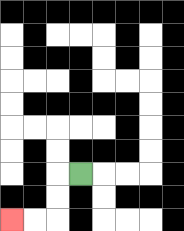{'start': '[3, 7]', 'end': '[0, 9]', 'path_directions': 'L,D,D,L,L', 'path_coordinates': '[[3, 7], [2, 7], [2, 8], [2, 9], [1, 9], [0, 9]]'}